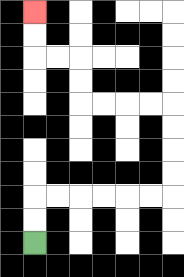{'start': '[1, 10]', 'end': '[1, 0]', 'path_directions': 'U,U,R,R,R,R,R,R,U,U,U,U,L,L,L,L,U,U,L,L,U,U', 'path_coordinates': '[[1, 10], [1, 9], [1, 8], [2, 8], [3, 8], [4, 8], [5, 8], [6, 8], [7, 8], [7, 7], [7, 6], [7, 5], [7, 4], [6, 4], [5, 4], [4, 4], [3, 4], [3, 3], [3, 2], [2, 2], [1, 2], [1, 1], [1, 0]]'}